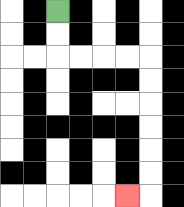{'start': '[2, 0]', 'end': '[5, 8]', 'path_directions': 'D,D,R,R,R,R,D,D,D,D,D,D,L', 'path_coordinates': '[[2, 0], [2, 1], [2, 2], [3, 2], [4, 2], [5, 2], [6, 2], [6, 3], [6, 4], [6, 5], [6, 6], [6, 7], [6, 8], [5, 8]]'}